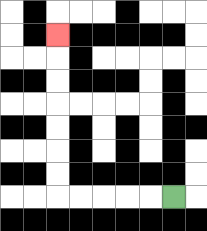{'start': '[7, 8]', 'end': '[2, 1]', 'path_directions': 'L,L,L,L,L,U,U,U,U,U,U,U', 'path_coordinates': '[[7, 8], [6, 8], [5, 8], [4, 8], [3, 8], [2, 8], [2, 7], [2, 6], [2, 5], [2, 4], [2, 3], [2, 2], [2, 1]]'}